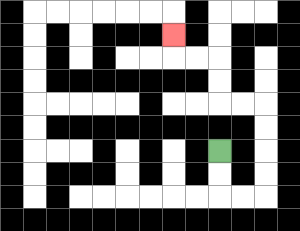{'start': '[9, 6]', 'end': '[7, 1]', 'path_directions': 'D,D,R,R,U,U,U,U,L,L,U,U,L,L,U', 'path_coordinates': '[[9, 6], [9, 7], [9, 8], [10, 8], [11, 8], [11, 7], [11, 6], [11, 5], [11, 4], [10, 4], [9, 4], [9, 3], [9, 2], [8, 2], [7, 2], [7, 1]]'}